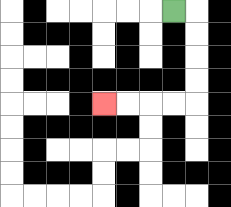{'start': '[7, 0]', 'end': '[4, 4]', 'path_directions': 'R,D,D,D,D,L,L,L,L', 'path_coordinates': '[[7, 0], [8, 0], [8, 1], [8, 2], [8, 3], [8, 4], [7, 4], [6, 4], [5, 4], [4, 4]]'}